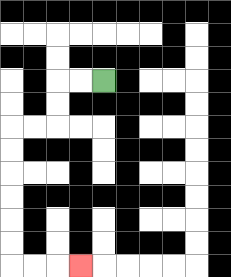{'start': '[4, 3]', 'end': '[3, 11]', 'path_directions': 'L,L,D,D,L,L,D,D,D,D,D,D,R,R,R', 'path_coordinates': '[[4, 3], [3, 3], [2, 3], [2, 4], [2, 5], [1, 5], [0, 5], [0, 6], [0, 7], [0, 8], [0, 9], [0, 10], [0, 11], [1, 11], [2, 11], [3, 11]]'}